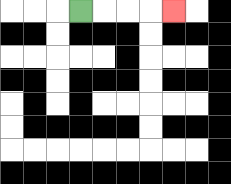{'start': '[3, 0]', 'end': '[7, 0]', 'path_directions': 'R,R,R,R', 'path_coordinates': '[[3, 0], [4, 0], [5, 0], [6, 0], [7, 0]]'}